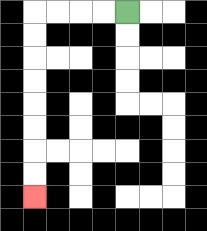{'start': '[5, 0]', 'end': '[1, 8]', 'path_directions': 'L,L,L,L,D,D,D,D,D,D,D,D', 'path_coordinates': '[[5, 0], [4, 0], [3, 0], [2, 0], [1, 0], [1, 1], [1, 2], [1, 3], [1, 4], [1, 5], [1, 6], [1, 7], [1, 8]]'}